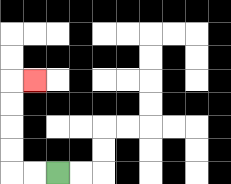{'start': '[2, 7]', 'end': '[1, 3]', 'path_directions': 'L,L,U,U,U,U,R', 'path_coordinates': '[[2, 7], [1, 7], [0, 7], [0, 6], [0, 5], [0, 4], [0, 3], [1, 3]]'}